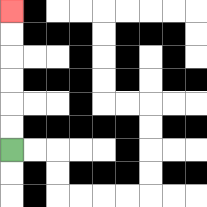{'start': '[0, 6]', 'end': '[0, 0]', 'path_directions': 'U,U,U,U,U,U', 'path_coordinates': '[[0, 6], [0, 5], [0, 4], [0, 3], [0, 2], [0, 1], [0, 0]]'}